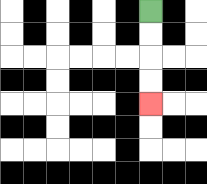{'start': '[6, 0]', 'end': '[6, 4]', 'path_directions': 'D,D,D,D', 'path_coordinates': '[[6, 0], [6, 1], [6, 2], [6, 3], [6, 4]]'}